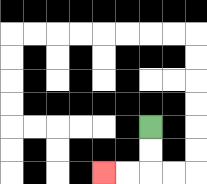{'start': '[6, 5]', 'end': '[4, 7]', 'path_directions': 'D,D,L,L', 'path_coordinates': '[[6, 5], [6, 6], [6, 7], [5, 7], [4, 7]]'}